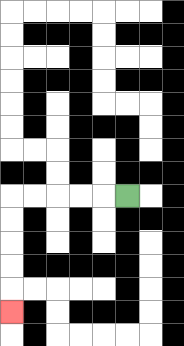{'start': '[5, 8]', 'end': '[0, 13]', 'path_directions': 'L,L,L,L,L,D,D,D,D,D', 'path_coordinates': '[[5, 8], [4, 8], [3, 8], [2, 8], [1, 8], [0, 8], [0, 9], [0, 10], [0, 11], [0, 12], [0, 13]]'}